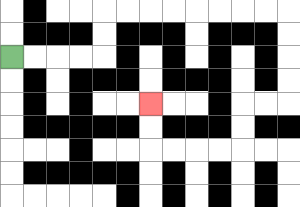{'start': '[0, 2]', 'end': '[6, 4]', 'path_directions': 'R,R,R,R,U,U,R,R,R,R,R,R,R,R,D,D,D,D,L,L,D,D,L,L,L,L,U,U', 'path_coordinates': '[[0, 2], [1, 2], [2, 2], [3, 2], [4, 2], [4, 1], [4, 0], [5, 0], [6, 0], [7, 0], [8, 0], [9, 0], [10, 0], [11, 0], [12, 0], [12, 1], [12, 2], [12, 3], [12, 4], [11, 4], [10, 4], [10, 5], [10, 6], [9, 6], [8, 6], [7, 6], [6, 6], [6, 5], [6, 4]]'}